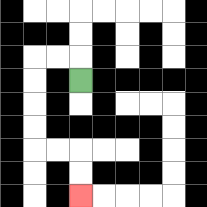{'start': '[3, 3]', 'end': '[3, 8]', 'path_directions': 'U,L,L,D,D,D,D,R,R,D,D', 'path_coordinates': '[[3, 3], [3, 2], [2, 2], [1, 2], [1, 3], [1, 4], [1, 5], [1, 6], [2, 6], [3, 6], [3, 7], [3, 8]]'}